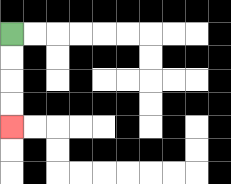{'start': '[0, 1]', 'end': '[0, 5]', 'path_directions': 'D,D,D,D', 'path_coordinates': '[[0, 1], [0, 2], [0, 3], [0, 4], [0, 5]]'}